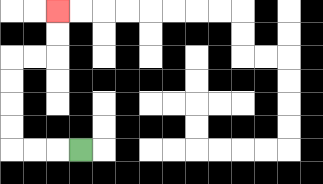{'start': '[3, 6]', 'end': '[2, 0]', 'path_directions': 'L,L,L,U,U,U,U,R,R,U,U', 'path_coordinates': '[[3, 6], [2, 6], [1, 6], [0, 6], [0, 5], [0, 4], [0, 3], [0, 2], [1, 2], [2, 2], [2, 1], [2, 0]]'}